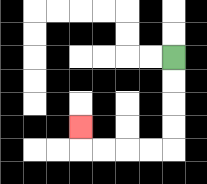{'start': '[7, 2]', 'end': '[3, 5]', 'path_directions': 'D,D,D,D,L,L,L,L,U', 'path_coordinates': '[[7, 2], [7, 3], [7, 4], [7, 5], [7, 6], [6, 6], [5, 6], [4, 6], [3, 6], [3, 5]]'}